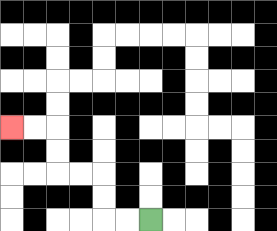{'start': '[6, 9]', 'end': '[0, 5]', 'path_directions': 'L,L,U,U,L,L,U,U,L,L', 'path_coordinates': '[[6, 9], [5, 9], [4, 9], [4, 8], [4, 7], [3, 7], [2, 7], [2, 6], [2, 5], [1, 5], [0, 5]]'}